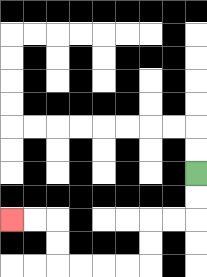{'start': '[8, 7]', 'end': '[0, 9]', 'path_directions': 'D,D,L,L,D,D,L,L,L,L,U,U,L,L', 'path_coordinates': '[[8, 7], [8, 8], [8, 9], [7, 9], [6, 9], [6, 10], [6, 11], [5, 11], [4, 11], [3, 11], [2, 11], [2, 10], [2, 9], [1, 9], [0, 9]]'}